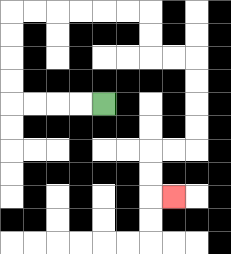{'start': '[4, 4]', 'end': '[7, 8]', 'path_directions': 'L,L,L,L,U,U,U,U,R,R,R,R,R,R,D,D,R,R,D,D,D,D,L,L,D,D,R', 'path_coordinates': '[[4, 4], [3, 4], [2, 4], [1, 4], [0, 4], [0, 3], [0, 2], [0, 1], [0, 0], [1, 0], [2, 0], [3, 0], [4, 0], [5, 0], [6, 0], [6, 1], [6, 2], [7, 2], [8, 2], [8, 3], [8, 4], [8, 5], [8, 6], [7, 6], [6, 6], [6, 7], [6, 8], [7, 8]]'}